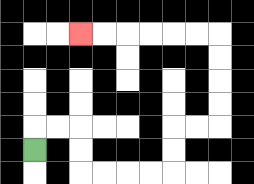{'start': '[1, 6]', 'end': '[3, 1]', 'path_directions': 'U,R,R,D,D,R,R,R,R,U,U,R,R,U,U,U,U,L,L,L,L,L,L', 'path_coordinates': '[[1, 6], [1, 5], [2, 5], [3, 5], [3, 6], [3, 7], [4, 7], [5, 7], [6, 7], [7, 7], [7, 6], [7, 5], [8, 5], [9, 5], [9, 4], [9, 3], [9, 2], [9, 1], [8, 1], [7, 1], [6, 1], [5, 1], [4, 1], [3, 1]]'}